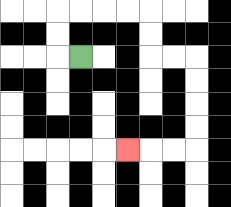{'start': '[3, 2]', 'end': '[5, 6]', 'path_directions': 'L,U,U,R,R,R,R,D,D,R,R,D,D,D,D,L,L,L', 'path_coordinates': '[[3, 2], [2, 2], [2, 1], [2, 0], [3, 0], [4, 0], [5, 0], [6, 0], [6, 1], [6, 2], [7, 2], [8, 2], [8, 3], [8, 4], [8, 5], [8, 6], [7, 6], [6, 6], [5, 6]]'}